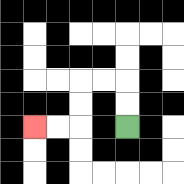{'start': '[5, 5]', 'end': '[1, 5]', 'path_directions': 'U,U,L,L,D,D,L,L', 'path_coordinates': '[[5, 5], [5, 4], [5, 3], [4, 3], [3, 3], [3, 4], [3, 5], [2, 5], [1, 5]]'}